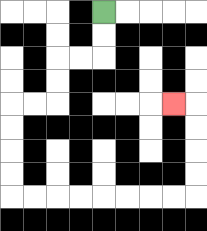{'start': '[4, 0]', 'end': '[7, 4]', 'path_directions': 'D,D,L,L,D,D,L,L,D,D,D,D,R,R,R,R,R,R,R,R,U,U,U,U,L', 'path_coordinates': '[[4, 0], [4, 1], [4, 2], [3, 2], [2, 2], [2, 3], [2, 4], [1, 4], [0, 4], [0, 5], [0, 6], [0, 7], [0, 8], [1, 8], [2, 8], [3, 8], [4, 8], [5, 8], [6, 8], [7, 8], [8, 8], [8, 7], [8, 6], [8, 5], [8, 4], [7, 4]]'}